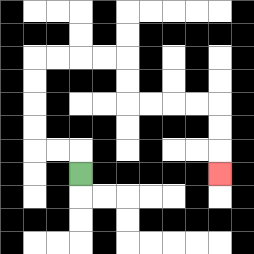{'start': '[3, 7]', 'end': '[9, 7]', 'path_directions': 'U,L,L,U,U,U,U,R,R,R,R,D,D,R,R,R,R,D,D,D', 'path_coordinates': '[[3, 7], [3, 6], [2, 6], [1, 6], [1, 5], [1, 4], [1, 3], [1, 2], [2, 2], [3, 2], [4, 2], [5, 2], [5, 3], [5, 4], [6, 4], [7, 4], [8, 4], [9, 4], [9, 5], [9, 6], [9, 7]]'}